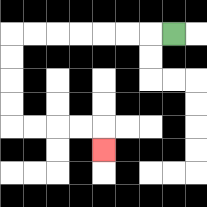{'start': '[7, 1]', 'end': '[4, 6]', 'path_directions': 'L,L,L,L,L,L,L,D,D,D,D,R,R,R,R,D', 'path_coordinates': '[[7, 1], [6, 1], [5, 1], [4, 1], [3, 1], [2, 1], [1, 1], [0, 1], [0, 2], [0, 3], [0, 4], [0, 5], [1, 5], [2, 5], [3, 5], [4, 5], [4, 6]]'}